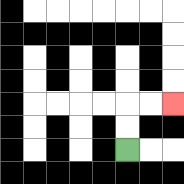{'start': '[5, 6]', 'end': '[7, 4]', 'path_directions': 'U,U,R,R', 'path_coordinates': '[[5, 6], [5, 5], [5, 4], [6, 4], [7, 4]]'}